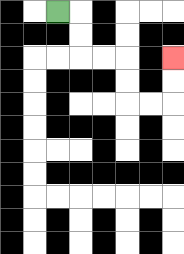{'start': '[2, 0]', 'end': '[7, 2]', 'path_directions': 'R,D,D,R,R,D,D,R,R,U,U', 'path_coordinates': '[[2, 0], [3, 0], [3, 1], [3, 2], [4, 2], [5, 2], [5, 3], [5, 4], [6, 4], [7, 4], [7, 3], [7, 2]]'}